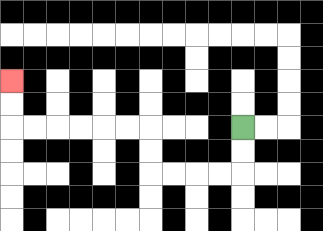{'start': '[10, 5]', 'end': '[0, 3]', 'path_directions': 'D,D,L,L,L,L,U,U,L,L,L,L,L,L,U,U', 'path_coordinates': '[[10, 5], [10, 6], [10, 7], [9, 7], [8, 7], [7, 7], [6, 7], [6, 6], [6, 5], [5, 5], [4, 5], [3, 5], [2, 5], [1, 5], [0, 5], [0, 4], [0, 3]]'}